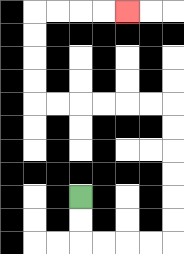{'start': '[3, 8]', 'end': '[5, 0]', 'path_directions': 'D,D,R,R,R,R,U,U,U,U,U,U,L,L,L,L,L,L,U,U,U,U,R,R,R,R', 'path_coordinates': '[[3, 8], [3, 9], [3, 10], [4, 10], [5, 10], [6, 10], [7, 10], [7, 9], [7, 8], [7, 7], [7, 6], [7, 5], [7, 4], [6, 4], [5, 4], [4, 4], [3, 4], [2, 4], [1, 4], [1, 3], [1, 2], [1, 1], [1, 0], [2, 0], [3, 0], [4, 0], [5, 0]]'}